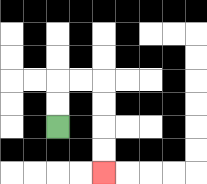{'start': '[2, 5]', 'end': '[4, 7]', 'path_directions': 'U,U,R,R,D,D,D,D', 'path_coordinates': '[[2, 5], [2, 4], [2, 3], [3, 3], [4, 3], [4, 4], [4, 5], [4, 6], [4, 7]]'}